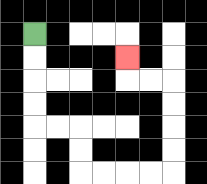{'start': '[1, 1]', 'end': '[5, 2]', 'path_directions': 'D,D,D,D,R,R,D,D,R,R,R,R,U,U,U,U,L,L,U', 'path_coordinates': '[[1, 1], [1, 2], [1, 3], [1, 4], [1, 5], [2, 5], [3, 5], [3, 6], [3, 7], [4, 7], [5, 7], [6, 7], [7, 7], [7, 6], [7, 5], [7, 4], [7, 3], [6, 3], [5, 3], [5, 2]]'}